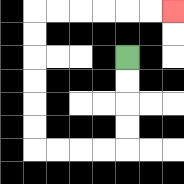{'start': '[5, 2]', 'end': '[7, 0]', 'path_directions': 'D,D,D,D,L,L,L,L,U,U,U,U,U,U,R,R,R,R,R,R', 'path_coordinates': '[[5, 2], [5, 3], [5, 4], [5, 5], [5, 6], [4, 6], [3, 6], [2, 6], [1, 6], [1, 5], [1, 4], [1, 3], [1, 2], [1, 1], [1, 0], [2, 0], [3, 0], [4, 0], [5, 0], [6, 0], [7, 0]]'}